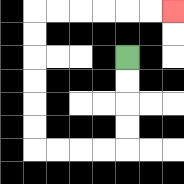{'start': '[5, 2]', 'end': '[7, 0]', 'path_directions': 'D,D,D,D,L,L,L,L,U,U,U,U,U,U,R,R,R,R,R,R', 'path_coordinates': '[[5, 2], [5, 3], [5, 4], [5, 5], [5, 6], [4, 6], [3, 6], [2, 6], [1, 6], [1, 5], [1, 4], [1, 3], [1, 2], [1, 1], [1, 0], [2, 0], [3, 0], [4, 0], [5, 0], [6, 0], [7, 0]]'}